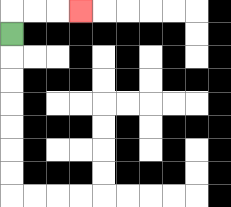{'start': '[0, 1]', 'end': '[3, 0]', 'path_directions': 'U,R,R,R', 'path_coordinates': '[[0, 1], [0, 0], [1, 0], [2, 0], [3, 0]]'}